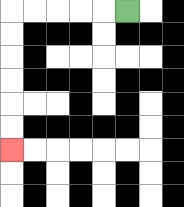{'start': '[5, 0]', 'end': '[0, 6]', 'path_directions': 'L,L,L,L,L,D,D,D,D,D,D', 'path_coordinates': '[[5, 0], [4, 0], [3, 0], [2, 0], [1, 0], [0, 0], [0, 1], [0, 2], [0, 3], [0, 4], [0, 5], [0, 6]]'}